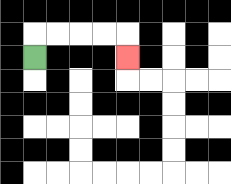{'start': '[1, 2]', 'end': '[5, 2]', 'path_directions': 'U,R,R,R,R,D', 'path_coordinates': '[[1, 2], [1, 1], [2, 1], [3, 1], [4, 1], [5, 1], [5, 2]]'}